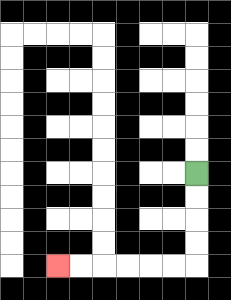{'start': '[8, 7]', 'end': '[2, 11]', 'path_directions': 'D,D,D,D,L,L,L,L,L,L', 'path_coordinates': '[[8, 7], [8, 8], [8, 9], [8, 10], [8, 11], [7, 11], [6, 11], [5, 11], [4, 11], [3, 11], [2, 11]]'}